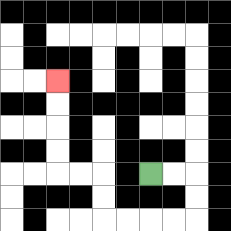{'start': '[6, 7]', 'end': '[2, 3]', 'path_directions': 'R,R,D,D,L,L,L,L,U,U,L,L,U,U,U,U', 'path_coordinates': '[[6, 7], [7, 7], [8, 7], [8, 8], [8, 9], [7, 9], [6, 9], [5, 9], [4, 9], [4, 8], [4, 7], [3, 7], [2, 7], [2, 6], [2, 5], [2, 4], [2, 3]]'}